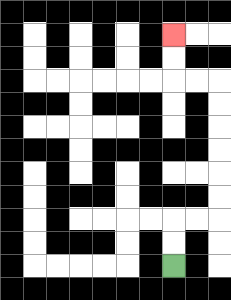{'start': '[7, 11]', 'end': '[7, 1]', 'path_directions': 'U,U,R,R,U,U,U,U,U,U,L,L,U,U', 'path_coordinates': '[[7, 11], [7, 10], [7, 9], [8, 9], [9, 9], [9, 8], [9, 7], [9, 6], [9, 5], [9, 4], [9, 3], [8, 3], [7, 3], [7, 2], [7, 1]]'}